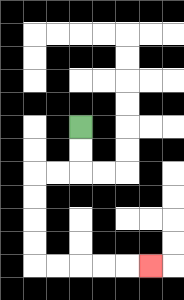{'start': '[3, 5]', 'end': '[6, 11]', 'path_directions': 'D,D,L,L,D,D,D,D,R,R,R,R,R', 'path_coordinates': '[[3, 5], [3, 6], [3, 7], [2, 7], [1, 7], [1, 8], [1, 9], [1, 10], [1, 11], [2, 11], [3, 11], [4, 11], [5, 11], [6, 11]]'}